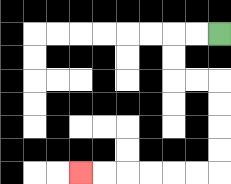{'start': '[9, 1]', 'end': '[3, 7]', 'path_directions': 'L,L,D,D,R,R,D,D,D,D,L,L,L,L,L,L', 'path_coordinates': '[[9, 1], [8, 1], [7, 1], [7, 2], [7, 3], [8, 3], [9, 3], [9, 4], [9, 5], [9, 6], [9, 7], [8, 7], [7, 7], [6, 7], [5, 7], [4, 7], [3, 7]]'}